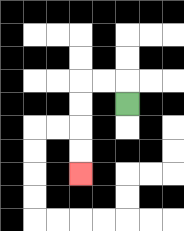{'start': '[5, 4]', 'end': '[3, 7]', 'path_directions': 'U,L,L,D,D,D,D', 'path_coordinates': '[[5, 4], [5, 3], [4, 3], [3, 3], [3, 4], [3, 5], [3, 6], [3, 7]]'}